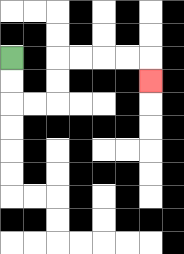{'start': '[0, 2]', 'end': '[6, 3]', 'path_directions': 'D,D,R,R,U,U,R,R,R,R,D', 'path_coordinates': '[[0, 2], [0, 3], [0, 4], [1, 4], [2, 4], [2, 3], [2, 2], [3, 2], [4, 2], [5, 2], [6, 2], [6, 3]]'}